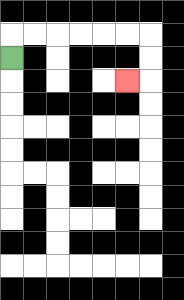{'start': '[0, 2]', 'end': '[5, 3]', 'path_directions': 'U,R,R,R,R,R,R,D,D,L', 'path_coordinates': '[[0, 2], [0, 1], [1, 1], [2, 1], [3, 1], [4, 1], [5, 1], [6, 1], [6, 2], [6, 3], [5, 3]]'}